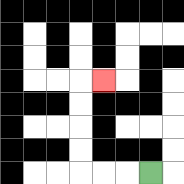{'start': '[6, 7]', 'end': '[4, 3]', 'path_directions': 'L,L,L,U,U,U,U,R', 'path_coordinates': '[[6, 7], [5, 7], [4, 7], [3, 7], [3, 6], [3, 5], [3, 4], [3, 3], [4, 3]]'}